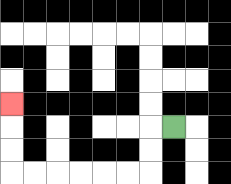{'start': '[7, 5]', 'end': '[0, 4]', 'path_directions': 'L,D,D,L,L,L,L,L,L,U,U,U', 'path_coordinates': '[[7, 5], [6, 5], [6, 6], [6, 7], [5, 7], [4, 7], [3, 7], [2, 7], [1, 7], [0, 7], [0, 6], [0, 5], [0, 4]]'}